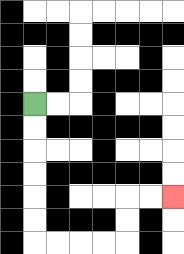{'start': '[1, 4]', 'end': '[7, 8]', 'path_directions': 'D,D,D,D,D,D,R,R,R,R,U,U,R,R', 'path_coordinates': '[[1, 4], [1, 5], [1, 6], [1, 7], [1, 8], [1, 9], [1, 10], [2, 10], [3, 10], [4, 10], [5, 10], [5, 9], [5, 8], [6, 8], [7, 8]]'}